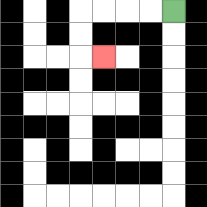{'start': '[7, 0]', 'end': '[4, 2]', 'path_directions': 'L,L,L,L,D,D,R', 'path_coordinates': '[[7, 0], [6, 0], [5, 0], [4, 0], [3, 0], [3, 1], [3, 2], [4, 2]]'}